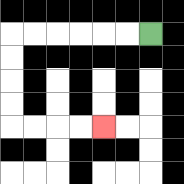{'start': '[6, 1]', 'end': '[4, 5]', 'path_directions': 'L,L,L,L,L,L,D,D,D,D,R,R,R,R', 'path_coordinates': '[[6, 1], [5, 1], [4, 1], [3, 1], [2, 1], [1, 1], [0, 1], [0, 2], [0, 3], [0, 4], [0, 5], [1, 5], [2, 5], [3, 5], [4, 5]]'}